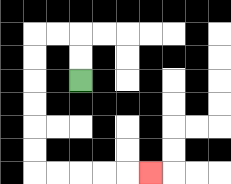{'start': '[3, 3]', 'end': '[6, 7]', 'path_directions': 'U,U,L,L,D,D,D,D,D,D,R,R,R,R,R', 'path_coordinates': '[[3, 3], [3, 2], [3, 1], [2, 1], [1, 1], [1, 2], [1, 3], [1, 4], [1, 5], [1, 6], [1, 7], [2, 7], [3, 7], [4, 7], [5, 7], [6, 7]]'}